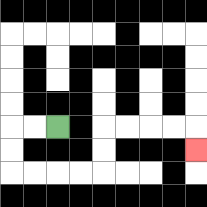{'start': '[2, 5]', 'end': '[8, 6]', 'path_directions': 'L,L,D,D,R,R,R,R,U,U,R,R,R,R,D', 'path_coordinates': '[[2, 5], [1, 5], [0, 5], [0, 6], [0, 7], [1, 7], [2, 7], [3, 7], [4, 7], [4, 6], [4, 5], [5, 5], [6, 5], [7, 5], [8, 5], [8, 6]]'}